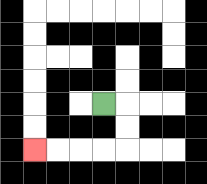{'start': '[4, 4]', 'end': '[1, 6]', 'path_directions': 'R,D,D,L,L,L,L', 'path_coordinates': '[[4, 4], [5, 4], [5, 5], [5, 6], [4, 6], [3, 6], [2, 6], [1, 6]]'}